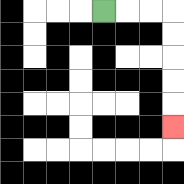{'start': '[4, 0]', 'end': '[7, 5]', 'path_directions': 'R,R,R,D,D,D,D,D', 'path_coordinates': '[[4, 0], [5, 0], [6, 0], [7, 0], [7, 1], [7, 2], [7, 3], [7, 4], [7, 5]]'}